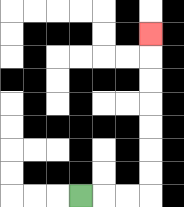{'start': '[3, 8]', 'end': '[6, 1]', 'path_directions': 'R,R,R,U,U,U,U,U,U,U', 'path_coordinates': '[[3, 8], [4, 8], [5, 8], [6, 8], [6, 7], [6, 6], [6, 5], [6, 4], [6, 3], [6, 2], [6, 1]]'}